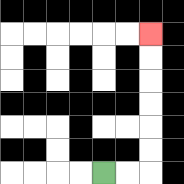{'start': '[4, 7]', 'end': '[6, 1]', 'path_directions': 'R,R,U,U,U,U,U,U', 'path_coordinates': '[[4, 7], [5, 7], [6, 7], [6, 6], [6, 5], [6, 4], [6, 3], [6, 2], [6, 1]]'}